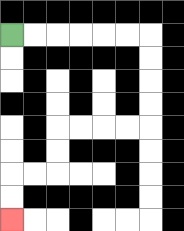{'start': '[0, 1]', 'end': '[0, 9]', 'path_directions': 'R,R,R,R,R,R,D,D,D,D,L,L,L,L,D,D,L,L,D,D', 'path_coordinates': '[[0, 1], [1, 1], [2, 1], [3, 1], [4, 1], [5, 1], [6, 1], [6, 2], [6, 3], [6, 4], [6, 5], [5, 5], [4, 5], [3, 5], [2, 5], [2, 6], [2, 7], [1, 7], [0, 7], [0, 8], [0, 9]]'}